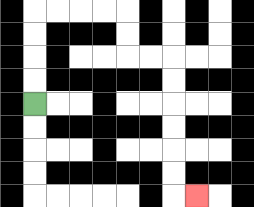{'start': '[1, 4]', 'end': '[8, 8]', 'path_directions': 'U,U,U,U,R,R,R,R,D,D,R,R,D,D,D,D,D,D,R', 'path_coordinates': '[[1, 4], [1, 3], [1, 2], [1, 1], [1, 0], [2, 0], [3, 0], [4, 0], [5, 0], [5, 1], [5, 2], [6, 2], [7, 2], [7, 3], [7, 4], [7, 5], [7, 6], [7, 7], [7, 8], [8, 8]]'}